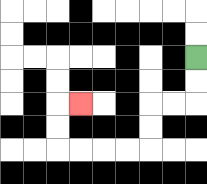{'start': '[8, 2]', 'end': '[3, 4]', 'path_directions': 'D,D,L,L,D,D,L,L,L,L,U,U,R', 'path_coordinates': '[[8, 2], [8, 3], [8, 4], [7, 4], [6, 4], [6, 5], [6, 6], [5, 6], [4, 6], [3, 6], [2, 6], [2, 5], [2, 4], [3, 4]]'}